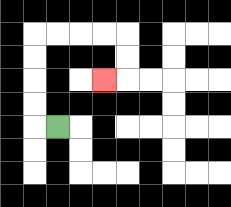{'start': '[2, 5]', 'end': '[4, 3]', 'path_directions': 'L,U,U,U,U,R,R,R,R,D,D,L', 'path_coordinates': '[[2, 5], [1, 5], [1, 4], [1, 3], [1, 2], [1, 1], [2, 1], [3, 1], [4, 1], [5, 1], [5, 2], [5, 3], [4, 3]]'}